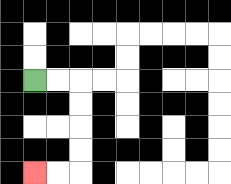{'start': '[1, 3]', 'end': '[1, 7]', 'path_directions': 'R,R,D,D,D,D,L,L', 'path_coordinates': '[[1, 3], [2, 3], [3, 3], [3, 4], [3, 5], [3, 6], [3, 7], [2, 7], [1, 7]]'}